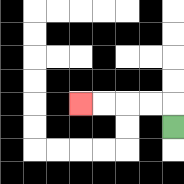{'start': '[7, 5]', 'end': '[3, 4]', 'path_directions': 'U,L,L,L,L', 'path_coordinates': '[[7, 5], [7, 4], [6, 4], [5, 4], [4, 4], [3, 4]]'}